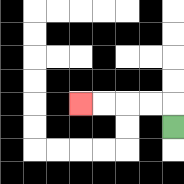{'start': '[7, 5]', 'end': '[3, 4]', 'path_directions': 'U,L,L,L,L', 'path_coordinates': '[[7, 5], [7, 4], [6, 4], [5, 4], [4, 4], [3, 4]]'}